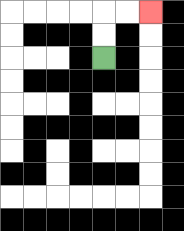{'start': '[4, 2]', 'end': '[6, 0]', 'path_directions': 'U,U,R,R', 'path_coordinates': '[[4, 2], [4, 1], [4, 0], [5, 0], [6, 0]]'}